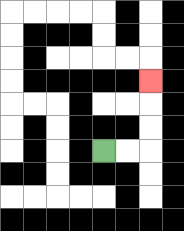{'start': '[4, 6]', 'end': '[6, 3]', 'path_directions': 'R,R,U,U,U', 'path_coordinates': '[[4, 6], [5, 6], [6, 6], [6, 5], [6, 4], [6, 3]]'}